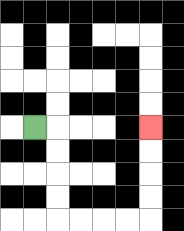{'start': '[1, 5]', 'end': '[6, 5]', 'path_directions': 'R,D,D,D,D,R,R,R,R,U,U,U,U', 'path_coordinates': '[[1, 5], [2, 5], [2, 6], [2, 7], [2, 8], [2, 9], [3, 9], [4, 9], [5, 9], [6, 9], [6, 8], [6, 7], [6, 6], [6, 5]]'}